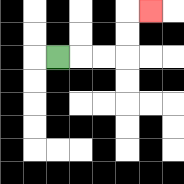{'start': '[2, 2]', 'end': '[6, 0]', 'path_directions': 'R,R,R,U,U,R', 'path_coordinates': '[[2, 2], [3, 2], [4, 2], [5, 2], [5, 1], [5, 0], [6, 0]]'}